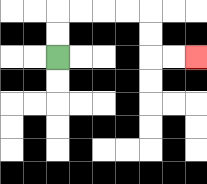{'start': '[2, 2]', 'end': '[8, 2]', 'path_directions': 'U,U,R,R,R,R,D,D,R,R', 'path_coordinates': '[[2, 2], [2, 1], [2, 0], [3, 0], [4, 0], [5, 0], [6, 0], [6, 1], [6, 2], [7, 2], [8, 2]]'}